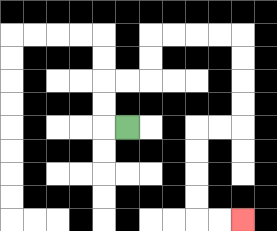{'start': '[5, 5]', 'end': '[10, 9]', 'path_directions': 'L,U,U,R,R,U,U,R,R,R,R,D,D,D,D,L,L,D,D,D,D,R,R', 'path_coordinates': '[[5, 5], [4, 5], [4, 4], [4, 3], [5, 3], [6, 3], [6, 2], [6, 1], [7, 1], [8, 1], [9, 1], [10, 1], [10, 2], [10, 3], [10, 4], [10, 5], [9, 5], [8, 5], [8, 6], [8, 7], [8, 8], [8, 9], [9, 9], [10, 9]]'}